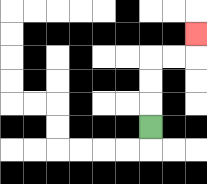{'start': '[6, 5]', 'end': '[8, 1]', 'path_directions': 'U,U,U,R,R,U', 'path_coordinates': '[[6, 5], [6, 4], [6, 3], [6, 2], [7, 2], [8, 2], [8, 1]]'}